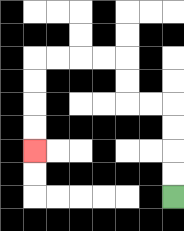{'start': '[7, 8]', 'end': '[1, 6]', 'path_directions': 'U,U,U,U,L,L,U,U,L,L,L,L,D,D,D,D', 'path_coordinates': '[[7, 8], [7, 7], [7, 6], [7, 5], [7, 4], [6, 4], [5, 4], [5, 3], [5, 2], [4, 2], [3, 2], [2, 2], [1, 2], [1, 3], [1, 4], [1, 5], [1, 6]]'}